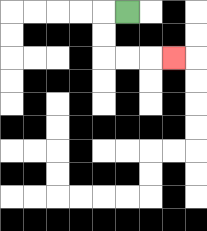{'start': '[5, 0]', 'end': '[7, 2]', 'path_directions': 'L,D,D,R,R,R', 'path_coordinates': '[[5, 0], [4, 0], [4, 1], [4, 2], [5, 2], [6, 2], [7, 2]]'}